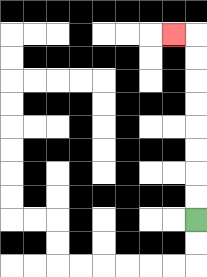{'start': '[8, 9]', 'end': '[7, 1]', 'path_directions': 'U,U,U,U,U,U,U,U,L', 'path_coordinates': '[[8, 9], [8, 8], [8, 7], [8, 6], [8, 5], [8, 4], [8, 3], [8, 2], [8, 1], [7, 1]]'}